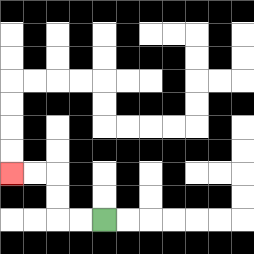{'start': '[4, 9]', 'end': '[0, 7]', 'path_directions': 'L,L,U,U,L,L', 'path_coordinates': '[[4, 9], [3, 9], [2, 9], [2, 8], [2, 7], [1, 7], [0, 7]]'}